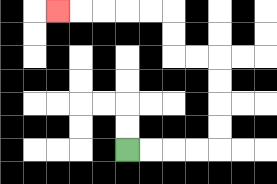{'start': '[5, 6]', 'end': '[2, 0]', 'path_directions': 'R,R,R,R,U,U,U,U,L,L,U,U,L,L,L,L,L', 'path_coordinates': '[[5, 6], [6, 6], [7, 6], [8, 6], [9, 6], [9, 5], [9, 4], [9, 3], [9, 2], [8, 2], [7, 2], [7, 1], [7, 0], [6, 0], [5, 0], [4, 0], [3, 0], [2, 0]]'}